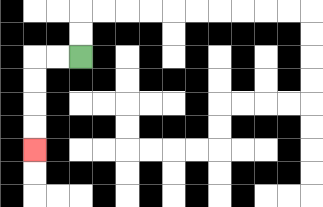{'start': '[3, 2]', 'end': '[1, 6]', 'path_directions': 'L,L,D,D,D,D', 'path_coordinates': '[[3, 2], [2, 2], [1, 2], [1, 3], [1, 4], [1, 5], [1, 6]]'}